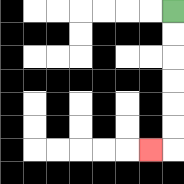{'start': '[7, 0]', 'end': '[6, 6]', 'path_directions': 'D,D,D,D,D,D,L', 'path_coordinates': '[[7, 0], [7, 1], [7, 2], [7, 3], [7, 4], [7, 5], [7, 6], [6, 6]]'}